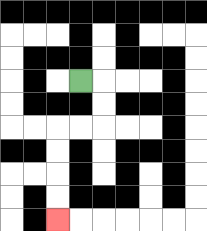{'start': '[3, 3]', 'end': '[2, 9]', 'path_directions': 'R,D,D,L,L,D,D,D,D', 'path_coordinates': '[[3, 3], [4, 3], [4, 4], [4, 5], [3, 5], [2, 5], [2, 6], [2, 7], [2, 8], [2, 9]]'}